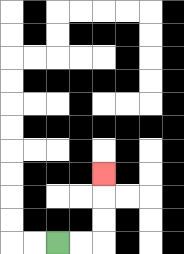{'start': '[2, 10]', 'end': '[4, 7]', 'path_directions': 'R,R,U,U,U', 'path_coordinates': '[[2, 10], [3, 10], [4, 10], [4, 9], [4, 8], [4, 7]]'}